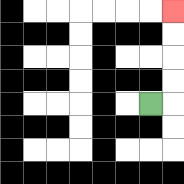{'start': '[6, 4]', 'end': '[7, 0]', 'path_directions': 'R,U,U,U,U', 'path_coordinates': '[[6, 4], [7, 4], [7, 3], [7, 2], [7, 1], [7, 0]]'}